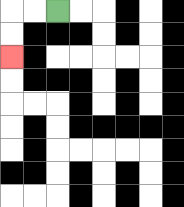{'start': '[2, 0]', 'end': '[0, 2]', 'path_directions': 'L,L,D,D', 'path_coordinates': '[[2, 0], [1, 0], [0, 0], [0, 1], [0, 2]]'}